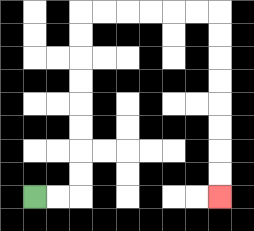{'start': '[1, 8]', 'end': '[9, 8]', 'path_directions': 'R,R,U,U,U,U,U,U,U,U,R,R,R,R,R,R,D,D,D,D,D,D,D,D', 'path_coordinates': '[[1, 8], [2, 8], [3, 8], [3, 7], [3, 6], [3, 5], [3, 4], [3, 3], [3, 2], [3, 1], [3, 0], [4, 0], [5, 0], [6, 0], [7, 0], [8, 0], [9, 0], [9, 1], [9, 2], [9, 3], [9, 4], [9, 5], [9, 6], [9, 7], [9, 8]]'}